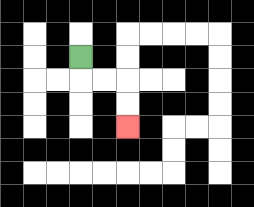{'start': '[3, 2]', 'end': '[5, 5]', 'path_directions': 'D,R,R,D,D', 'path_coordinates': '[[3, 2], [3, 3], [4, 3], [5, 3], [5, 4], [5, 5]]'}